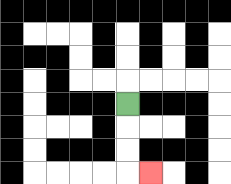{'start': '[5, 4]', 'end': '[6, 7]', 'path_directions': 'D,D,D,R', 'path_coordinates': '[[5, 4], [5, 5], [5, 6], [5, 7], [6, 7]]'}